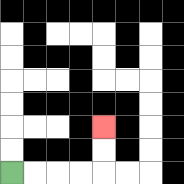{'start': '[0, 7]', 'end': '[4, 5]', 'path_directions': 'R,R,R,R,U,U', 'path_coordinates': '[[0, 7], [1, 7], [2, 7], [3, 7], [4, 7], [4, 6], [4, 5]]'}